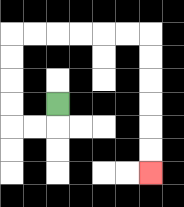{'start': '[2, 4]', 'end': '[6, 7]', 'path_directions': 'D,L,L,U,U,U,U,R,R,R,R,R,R,D,D,D,D,D,D', 'path_coordinates': '[[2, 4], [2, 5], [1, 5], [0, 5], [0, 4], [0, 3], [0, 2], [0, 1], [1, 1], [2, 1], [3, 1], [4, 1], [5, 1], [6, 1], [6, 2], [6, 3], [6, 4], [6, 5], [6, 6], [6, 7]]'}